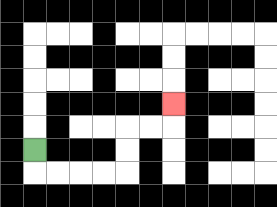{'start': '[1, 6]', 'end': '[7, 4]', 'path_directions': 'D,R,R,R,R,U,U,R,R,U', 'path_coordinates': '[[1, 6], [1, 7], [2, 7], [3, 7], [4, 7], [5, 7], [5, 6], [5, 5], [6, 5], [7, 5], [7, 4]]'}